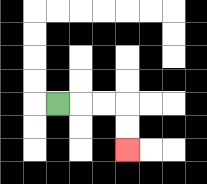{'start': '[2, 4]', 'end': '[5, 6]', 'path_directions': 'R,R,R,D,D', 'path_coordinates': '[[2, 4], [3, 4], [4, 4], [5, 4], [5, 5], [5, 6]]'}